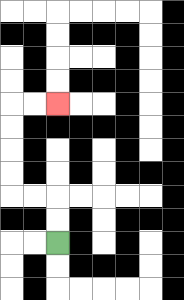{'start': '[2, 10]', 'end': '[2, 4]', 'path_directions': 'U,U,L,L,U,U,U,U,R,R', 'path_coordinates': '[[2, 10], [2, 9], [2, 8], [1, 8], [0, 8], [0, 7], [0, 6], [0, 5], [0, 4], [1, 4], [2, 4]]'}